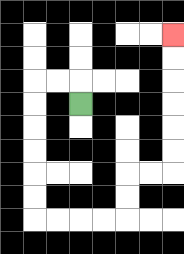{'start': '[3, 4]', 'end': '[7, 1]', 'path_directions': 'U,L,L,D,D,D,D,D,D,R,R,R,R,U,U,R,R,U,U,U,U,U,U', 'path_coordinates': '[[3, 4], [3, 3], [2, 3], [1, 3], [1, 4], [1, 5], [1, 6], [1, 7], [1, 8], [1, 9], [2, 9], [3, 9], [4, 9], [5, 9], [5, 8], [5, 7], [6, 7], [7, 7], [7, 6], [7, 5], [7, 4], [7, 3], [7, 2], [7, 1]]'}